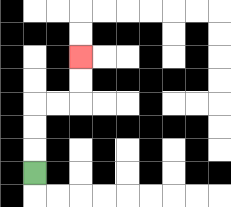{'start': '[1, 7]', 'end': '[3, 2]', 'path_directions': 'U,U,U,R,R,U,U', 'path_coordinates': '[[1, 7], [1, 6], [1, 5], [1, 4], [2, 4], [3, 4], [3, 3], [3, 2]]'}